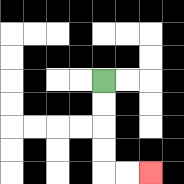{'start': '[4, 3]', 'end': '[6, 7]', 'path_directions': 'D,D,D,D,R,R', 'path_coordinates': '[[4, 3], [4, 4], [4, 5], [4, 6], [4, 7], [5, 7], [6, 7]]'}